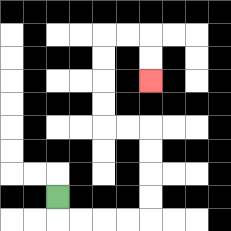{'start': '[2, 8]', 'end': '[6, 3]', 'path_directions': 'D,R,R,R,R,U,U,U,U,L,L,U,U,U,U,R,R,D,D', 'path_coordinates': '[[2, 8], [2, 9], [3, 9], [4, 9], [5, 9], [6, 9], [6, 8], [6, 7], [6, 6], [6, 5], [5, 5], [4, 5], [4, 4], [4, 3], [4, 2], [4, 1], [5, 1], [6, 1], [6, 2], [6, 3]]'}